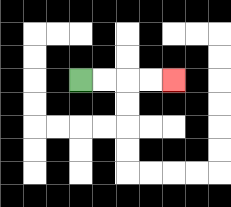{'start': '[3, 3]', 'end': '[7, 3]', 'path_directions': 'R,R,R,R', 'path_coordinates': '[[3, 3], [4, 3], [5, 3], [6, 3], [7, 3]]'}